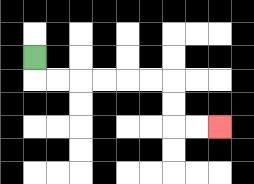{'start': '[1, 2]', 'end': '[9, 5]', 'path_directions': 'D,R,R,R,R,R,R,D,D,R,R', 'path_coordinates': '[[1, 2], [1, 3], [2, 3], [3, 3], [4, 3], [5, 3], [6, 3], [7, 3], [7, 4], [7, 5], [8, 5], [9, 5]]'}